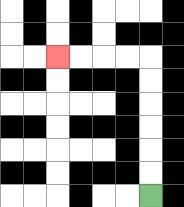{'start': '[6, 8]', 'end': '[2, 2]', 'path_directions': 'U,U,U,U,U,U,L,L,L,L', 'path_coordinates': '[[6, 8], [6, 7], [6, 6], [6, 5], [6, 4], [6, 3], [6, 2], [5, 2], [4, 2], [3, 2], [2, 2]]'}